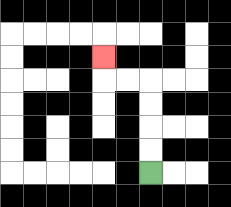{'start': '[6, 7]', 'end': '[4, 2]', 'path_directions': 'U,U,U,U,L,L,U', 'path_coordinates': '[[6, 7], [6, 6], [6, 5], [6, 4], [6, 3], [5, 3], [4, 3], [4, 2]]'}